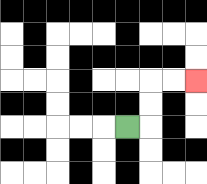{'start': '[5, 5]', 'end': '[8, 3]', 'path_directions': 'R,U,U,R,R', 'path_coordinates': '[[5, 5], [6, 5], [6, 4], [6, 3], [7, 3], [8, 3]]'}